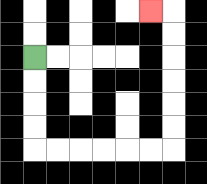{'start': '[1, 2]', 'end': '[6, 0]', 'path_directions': 'D,D,D,D,R,R,R,R,R,R,U,U,U,U,U,U,L', 'path_coordinates': '[[1, 2], [1, 3], [1, 4], [1, 5], [1, 6], [2, 6], [3, 6], [4, 6], [5, 6], [6, 6], [7, 6], [7, 5], [7, 4], [7, 3], [7, 2], [7, 1], [7, 0], [6, 0]]'}